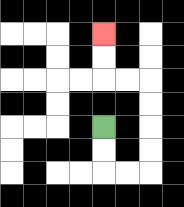{'start': '[4, 5]', 'end': '[4, 1]', 'path_directions': 'D,D,R,R,U,U,U,U,L,L,U,U', 'path_coordinates': '[[4, 5], [4, 6], [4, 7], [5, 7], [6, 7], [6, 6], [6, 5], [6, 4], [6, 3], [5, 3], [4, 3], [4, 2], [4, 1]]'}